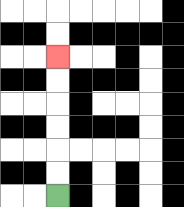{'start': '[2, 8]', 'end': '[2, 2]', 'path_directions': 'U,U,U,U,U,U', 'path_coordinates': '[[2, 8], [2, 7], [2, 6], [2, 5], [2, 4], [2, 3], [2, 2]]'}